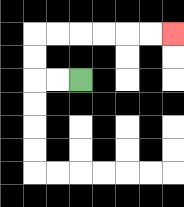{'start': '[3, 3]', 'end': '[7, 1]', 'path_directions': 'L,L,U,U,R,R,R,R,R,R', 'path_coordinates': '[[3, 3], [2, 3], [1, 3], [1, 2], [1, 1], [2, 1], [3, 1], [4, 1], [5, 1], [6, 1], [7, 1]]'}